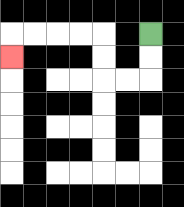{'start': '[6, 1]', 'end': '[0, 2]', 'path_directions': 'D,D,L,L,U,U,L,L,L,L,D', 'path_coordinates': '[[6, 1], [6, 2], [6, 3], [5, 3], [4, 3], [4, 2], [4, 1], [3, 1], [2, 1], [1, 1], [0, 1], [0, 2]]'}